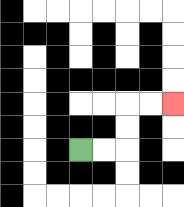{'start': '[3, 6]', 'end': '[7, 4]', 'path_directions': 'R,R,U,U,R,R', 'path_coordinates': '[[3, 6], [4, 6], [5, 6], [5, 5], [5, 4], [6, 4], [7, 4]]'}